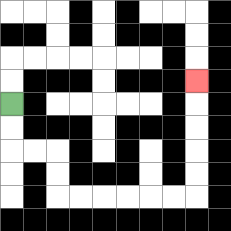{'start': '[0, 4]', 'end': '[8, 3]', 'path_directions': 'D,D,R,R,D,D,R,R,R,R,R,R,U,U,U,U,U', 'path_coordinates': '[[0, 4], [0, 5], [0, 6], [1, 6], [2, 6], [2, 7], [2, 8], [3, 8], [4, 8], [5, 8], [6, 8], [7, 8], [8, 8], [8, 7], [8, 6], [8, 5], [8, 4], [8, 3]]'}